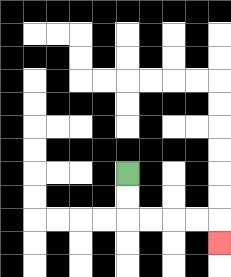{'start': '[5, 7]', 'end': '[9, 10]', 'path_directions': 'D,D,R,R,R,R,D', 'path_coordinates': '[[5, 7], [5, 8], [5, 9], [6, 9], [7, 9], [8, 9], [9, 9], [9, 10]]'}